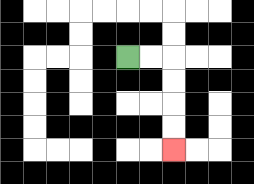{'start': '[5, 2]', 'end': '[7, 6]', 'path_directions': 'R,R,D,D,D,D', 'path_coordinates': '[[5, 2], [6, 2], [7, 2], [7, 3], [7, 4], [7, 5], [7, 6]]'}